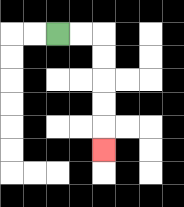{'start': '[2, 1]', 'end': '[4, 6]', 'path_directions': 'R,R,D,D,D,D,D', 'path_coordinates': '[[2, 1], [3, 1], [4, 1], [4, 2], [4, 3], [4, 4], [4, 5], [4, 6]]'}